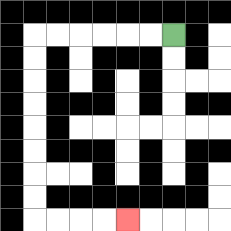{'start': '[7, 1]', 'end': '[5, 9]', 'path_directions': 'L,L,L,L,L,L,D,D,D,D,D,D,D,D,R,R,R,R', 'path_coordinates': '[[7, 1], [6, 1], [5, 1], [4, 1], [3, 1], [2, 1], [1, 1], [1, 2], [1, 3], [1, 4], [1, 5], [1, 6], [1, 7], [1, 8], [1, 9], [2, 9], [3, 9], [4, 9], [5, 9]]'}